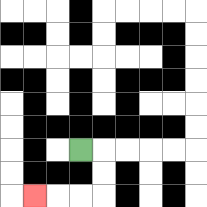{'start': '[3, 6]', 'end': '[1, 8]', 'path_directions': 'R,D,D,L,L,L', 'path_coordinates': '[[3, 6], [4, 6], [4, 7], [4, 8], [3, 8], [2, 8], [1, 8]]'}